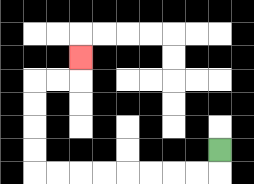{'start': '[9, 6]', 'end': '[3, 2]', 'path_directions': 'D,L,L,L,L,L,L,L,L,U,U,U,U,R,R,U', 'path_coordinates': '[[9, 6], [9, 7], [8, 7], [7, 7], [6, 7], [5, 7], [4, 7], [3, 7], [2, 7], [1, 7], [1, 6], [1, 5], [1, 4], [1, 3], [2, 3], [3, 3], [3, 2]]'}